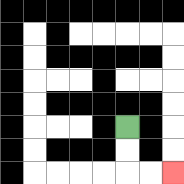{'start': '[5, 5]', 'end': '[7, 7]', 'path_directions': 'D,D,R,R', 'path_coordinates': '[[5, 5], [5, 6], [5, 7], [6, 7], [7, 7]]'}